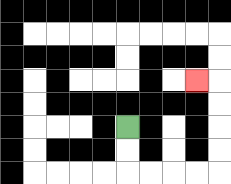{'start': '[5, 5]', 'end': '[8, 3]', 'path_directions': 'D,D,R,R,R,R,U,U,U,U,L', 'path_coordinates': '[[5, 5], [5, 6], [5, 7], [6, 7], [7, 7], [8, 7], [9, 7], [9, 6], [9, 5], [9, 4], [9, 3], [8, 3]]'}